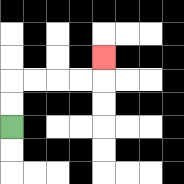{'start': '[0, 5]', 'end': '[4, 2]', 'path_directions': 'U,U,R,R,R,R,U', 'path_coordinates': '[[0, 5], [0, 4], [0, 3], [1, 3], [2, 3], [3, 3], [4, 3], [4, 2]]'}